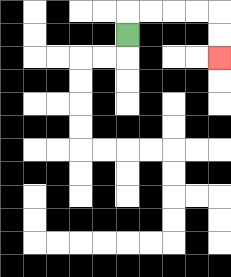{'start': '[5, 1]', 'end': '[9, 2]', 'path_directions': 'U,R,R,R,R,D,D', 'path_coordinates': '[[5, 1], [5, 0], [6, 0], [7, 0], [8, 0], [9, 0], [9, 1], [9, 2]]'}